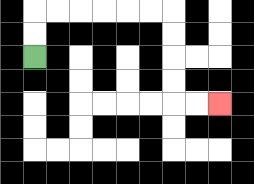{'start': '[1, 2]', 'end': '[9, 4]', 'path_directions': 'U,U,R,R,R,R,R,R,D,D,D,D,R,R', 'path_coordinates': '[[1, 2], [1, 1], [1, 0], [2, 0], [3, 0], [4, 0], [5, 0], [6, 0], [7, 0], [7, 1], [7, 2], [7, 3], [7, 4], [8, 4], [9, 4]]'}